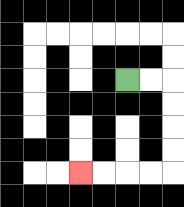{'start': '[5, 3]', 'end': '[3, 7]', 'path_directions': 'R,R,D,D,D,D,L,L,L,L', 'path_coordinates': '[[5, 3], [6, 3], [7, 3], [7, 4], [7, 5], [7, 6], [7, 7], [6, 7], [5, 7], [4, 7], [3, 7]]'}